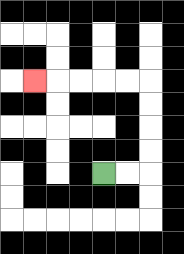{'start': '[4, 7]', 'end': '[1, 3]', 'path_directions': 'R,R,U,U,U,U,L,L,L,L,L', 'path_coordinates': '[[4, 7], [5, 7], [6, 7], [6, 6], [6, 5], [6, 4], [6, 3], [5, 3], [4, 3], [3, 3], [2, 3], [1, 3]]'}